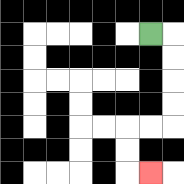{'start': '[6, 1]', 'end': '[6, 7]', 'path_directions': 'R,D,D,D,D,L,L,D,D,R', 'path_coordinates': '[[6, 1], [7, 1], [7, 2], [7, 3], [7, 4], [7, 5], [6, 5], [5, 5], [5, 6], [5, 7], [6, 7]]'}